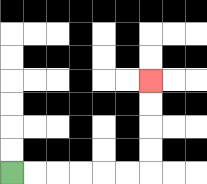{'start': '[0, 7]', 'end': '[6, 3]', 'path_directions': 'R,R,R,R,R,R,U,U,U,U', 'path_coordinates': '[[0, 7], [1, 7], [2, 7], [3, 7], [4, 7], [5, 7], [6, 7], [6, 6], [6, 5], [6, 4], [6, 3]]'}